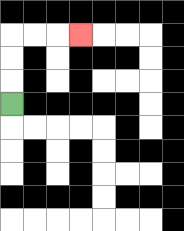{'start': '[0, 4]', 'end': '[3, 1]', 'path_directions': 'U,U,U,R,R,R', 'path_coordinates': '[[0, 4], [0, 3], [0, 2], [0, 1], [1, 1], [2, 1], [3, 1]]'}